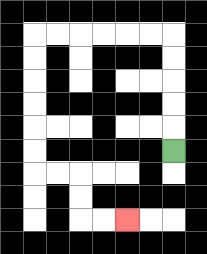{'start': '[7, 6]', 'end': '[5, 9]', 'path_directions': 'U,U,U,U,U,L,L,L,L,L,L,D,D,D,D,D,D,R,R,D,D,R,R', 'path_coordinates': '[[7, 6], [7, 5], [7, 4], [7, 3], [7, 2], [7, 1], [6, 1], [5, 1], [4, 1], [3, 1], [2, 1], [1, 1], [1, 2], [1, 3], [1, 4], [1, 5], [1, 6], [1, 7], [2, 7], [3, 7], [3, 8], [3, 9], [4, 9], [5, 9]]'}